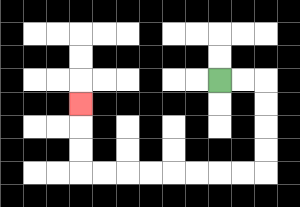{'start': '[9, 3]', 'end': '[3, 4]', 'path_directions': 'R,R,D,D,D,D,L,L,L,L,L,L,L,L,U,U,U', 'path_coordinates': '[[9, 3], [10, 3], [11, 3], [11, 4], [11, 5], [11, 6], [11, 7], [10, 7], [9, 7], [8, 7], [7, 7], [6, 7], [5, 7], [4, 7], [3, 7], [3, 6], [3, 5], [3, 4]]'}